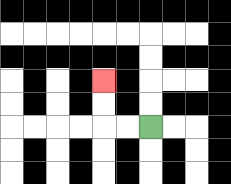{'start': '[6, 5]', 'end': '[4, 3]', 'path_directions': 'L,L,U,U', 'path_coordinates': '[[6, 5], [5, 5], [4, 5], [4, 4], [4, 3]]'}